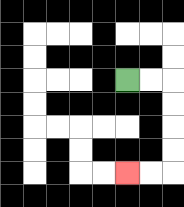{'start': '[5, 3]', 'end': '[5, 7]', 'path_directions': 'R,R,D,D,D,D,L,L', 'path_coordinates': '[[5, 3], [6, 3], [7, 3], [7, 4], [7, 5], [7, 6], [7, 7], [6, 7], [5, 7]]'}